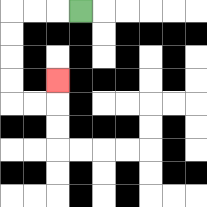{'start': '[3, 0]', 'end': '[2, 3]', 'path_directions': 'L,L,L,D,D,D,D,R,R,U', 'path_coordinates': '[[3, 0], [2, 0], [1, 0], [0, 0], [0, 1], [0, 2], [0, 3], [0, 4], [1, 4], [2, 4], [2, 3]]'}